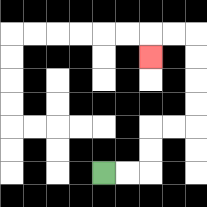{'start': '[4, 7]', 'end': '[6, 2]', 'path_directions': 'R,R,U,U,R,R,U,U,U,U,L,L,D', 'path_coordinates': '[[4, 7], [5, 7], [6, 7], [6, 6], [6, 5], [7, 5], [8, 5], [8, 4], [8, 3], [8, 2], [8, 1], [7, 1], [6, 1], [6, 2]]'}